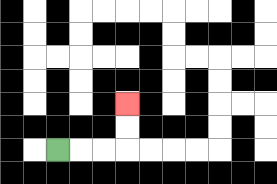{'start': '[2, 6]', 'end': '[5, 4]', 'path_directions': 'R,R,R,U,U', 'path_coordinates': '[[2, 6], [3, 6], [4, 6], [5, 6], [5, 5], [5, 4]]'}